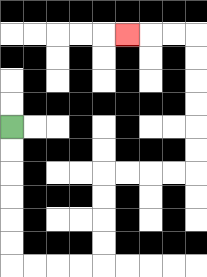{'start': '[0, 5]', 'end': '[5, 1]', 'path_directions': 'D,D,D,D,D,D,R,R,R,R,U,U,U,U,R,R,R,R,U,U,U,U,U,U,L,L,L', 'path_coordinates': '[[0, 5], [0, 6], [0, 7], [0, 8], [0, 9], [0, 10], [0, 11], [1, 11], [2, 11], [3, 11], [4, 11], [4, 10], [4, 9], [4, 8], [4, 7], [5, 7], [6, 7], [7, 7], [8, 7], [8, 6], [8, 5], [8, 4], [8, 3], [8, 2], [8, 1], [7, 1], [6, 1], [5, 1]]'}